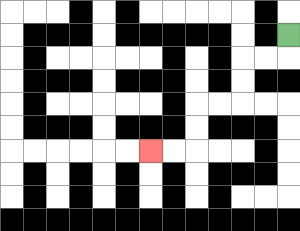{'start': '[12, 1]', 'end': '[6, 6]', 'path_directions': 'D,L,L,D,D,L,L,D,D,L,L', 'path_coordinates': '[[12, 1], [12, 2], [11, 2], [10, 2], [10, 3], [10, 4], [9, 4], [8, 4], [8, 5], [8, 6], [7, 6], [6, 6]]'}